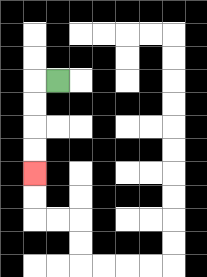{'start': '[2, 3]', 'end': '[1, 7]', 'path_directions': 'L,D,D,D,D', 'path_coordinates': '[[2, 3], [1, 3], [1, 4], [1, 5], [1, 6], [1, 7]]'}